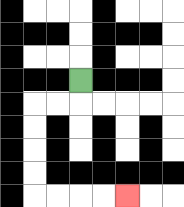{'start': '[3, 3]', 'end': '[5, 8]', 'path_directions': 'D,L,L,D,D,D,D,R,R,R,R', 'path_coordinates': '[[3, 3], [3, 4], [2, 4], [1, 4], [1, 5], [1, 6], [1, 7], [1, 8], [2, 8], [3, 8], [4, 8], [5, 8]]'}